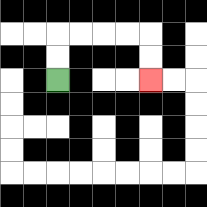{'start': '[2, 3]', 'end': '[6, 3]', 'path_directions': 'U,U,R,R,R,R,D,D', 'path_coordinates': '[[2, 3], [2, 2], [2, 1], [3, 1], [4, 1], [5, 1], [6, 1], [6, 2], [6, 3]]'}